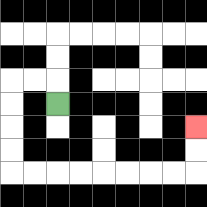{'start': '[2, 4]', 'end': '[8, 5]', 'path_directions': 'U,L,L,D,D,D,D,R,R,R,R,R,R,R,R,U,U', 'path_coordinates': '[[2, 4], [2, 3], [1, 3], [0, 3], [0, 4], [0, 5], [0, 6], [0, 7], [1, 7], [2, 7], [3, 7], [4, 7], [5, 7], [6, 7], [7, 7], [8, 7], [8, 6], [8, 5]]'}